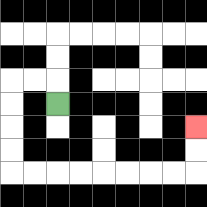{'start': '[2, 4]', 'end': '[8, 5]', 'path_directions': 'U,L,L,D,D,D,D,R,R,R,R,R,R,R,R,U,U', 'path_coordinates': '[[2, 4], [2, 3], [1, 3], [0, 3], [0, 4], [0, 5], [0, 6], [0, 7], [1, 7], [2, 7], [3, 7], [4, 7], [5, 7], [6, 7], [7, 7], [8, 7], [8, 6], [8, 5]]'}